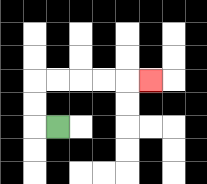{'start': '[2, 5]', 'end': '[6, 3]', 'path_directions': 'L,U,U,R,R,R,R,R', 'path_coordinates': '[[2, 5], [1, 5], [1, 4], [1, 3], [2, 3], [3, 3], [4, 3], [5, 3], [6, 3]]'}